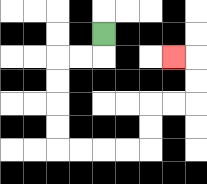{'start': '[4, 1]', 'end': '[7, 2]', 'path_directions': 'D,L,L,D,D,D,D,R,R,R,R,U,U,R,R,U,U,L', 'path_coordinates': '[[4, 1], [4, 2], [3, 2], [2, 2], [2, 3], [2, 4], [2, 5], [2, 6], [3, 6], [4, 6], [5, 6], [6, 6], [6, 5], [6, 4], [7, 4], [8, 4], [8, 3], [8, 2], [7, 2]]'}